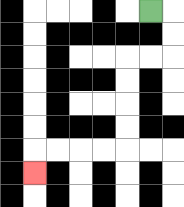{'start': '[6, 0]', 'end': '[1, 7]', 'path_directions': 'R,D,D,L,L,D,D,D,D,L,L,L,L,D', 'path_coordinates': '[[6, 0], [7, 0], [7, 1], [7, 2], [6, 2], [5, 2], [5, 3], [5, 4], [5, 5], [5, 6], [4, 6], [3, 6], [2, 6], [1, 6], [1, 7]]'}